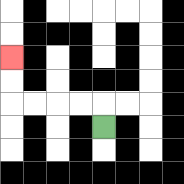{'start': '[4, 5]', 'end': '[0, 2]', 'path_directions': 'U,L,L,L,L,U,U', 'path_coordinates': '[[4, 5], [4, 4], [3, 4], [2, 4], [1, 4], [0, 4], [0, 3], [0, 2]]'}